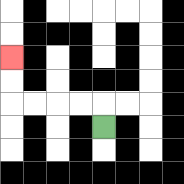{'start': '[4, 5]', 'end': '[0, 2]', 'path_directions': 'U,L,L,L,L,U,U', 'path_coordinates': '[[4, 5], [4, 4], [3, 4], [2, 4], [1, 4], [0, 4], [0, 3], [0, 2]]'}